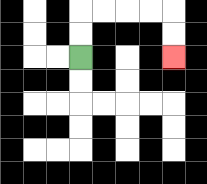{'start': '[3, 2]', 'end': '[7, 2]', 'path_directions': 'U,U,R,R,R,R,D,D', 'path_coordinates': '[[3, 2], [3, 1], [3, 0], [4, 0], [5, 0], [6, 0], [7, 0], [7, 1], [7, 2]]'}